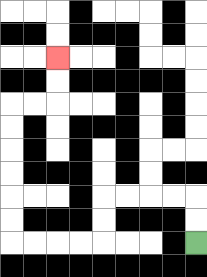{'start': '[8, 10]', 'end': '[2, 2]', 'path_directions': 'U,U,L,L,L,L,D,D,L,L,L,L,U,U,U,U,U,U,R,R,U,U', 'path_coordinates': '[[8, 10], [8, 9], [8, 8], [7, 8], [6, 8], [5, 8], [4, 8], [4, 9], [4, 10], [3, 10], [2, 10], [1, 10], [0, 10], [0, 9], [0, 8], [0, 7], [0, 6], [0, 5], [0, 4], [1, 4], [2, 4], [2, 3], [2, 2]]'}